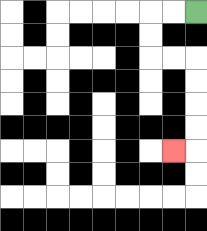{'start': '[8, 0]', 'end': '[7, 6]', 'path_directions': 'L,L,D,D,R,R,D,D,D,D,L', 'path_coordinates': '[[8, 0], [7, 0], [6, 0], [6, 1], [6, 2], [7, 2], [8, 2], [8, 3], [8, 4], [8, 5], [8, 6], [7, 6]]'}